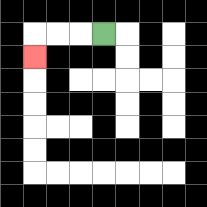{'start': '[4, 1]', 'end': '[1, 2]', 'path_directions': 'L,L,L,D', 'path_coordinates': '[[4, 1], [3, 1], [2, 1], [1, 1], [1, 2]]'}